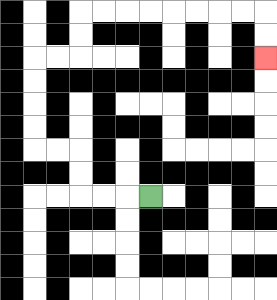{'start': '[6, 8]', 'end': '[11, 2]', 'path_directions': 'L,L,L,U,U,L,L,U,U,U,U,R,R,U,U,R,R,R,R,R,R,R,R,D,D', 'path_coordinates': '[[6, 8], [5, 8], [4, 8], [3, 8], [3, 7], [3, 6], [2, 6], [1, 6], [1, 5], [1, 4], [1, 3], [1, 2], [2, 2], [3, 2], [3, 1], [3, 0], [4, 0], [5, 0], [6, 0], [7, 0], [8, 0], [9, 0], [10, 0], [11, 0], [11, 1], [11, 2]]'}